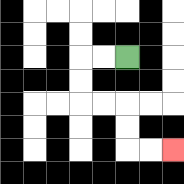{'start': '[5, 2]', 'end': '[7, 6]', 'path_directions': 'L,L,D,D,R,R,D,D,R,R', 'path_coordinates': '[[5, 2], [4, 2], [3, 2], [3, 3], [3, 4], [4, 4], [5, 4], [5, 5], [5, 6], [6, 6], [7, 6]]'}